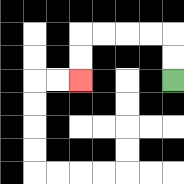{'start': '[7, 3]', 'end': '[3, 3]', 'path_directions': 'U,U,L,L,L,L,D,D', 'path_coordinates': '[[7, 3], [7, 2], [7, 1], [6, 1], [5, 1], [4, 1], [3, 1], [3, 2], [3, 3]]'}